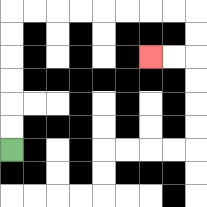{'start': '[0, 6]', 'end': '[6, 2]', 'path_directions': 'U,U,U,U,U,U,R,R,R,R,R,R,R,R,D,D,L,L', 'path_coordinates': '[[0, 6], [0, 5], [0, 4], [0, 3], [0, 2], [0, 1], [0, 0], [1, 0], [2, 0], [3, 0], [4, 0], [5, 0], [6, 0], [7, 0], [8, 0], [8, 1], [8, 2], [7, 2], [6, 2]]'}